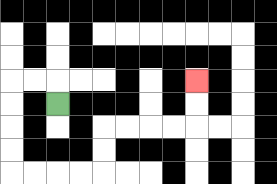{'start': '[2, 4]', 'end': '[8, 3]', 'path_directions': 'U,L,L,D,D,D,D,R,R,R,R,U,U,R,R,R,R,U,U', 'path_coordinates': '[[2, 4], [2, 3], [1, 3], [0, 3], [0, 4], [0, 5], [0, 6], [0, 7], [1, 7], [2, 7], [3, 7], [4, 7], [4, 6], [4, 5], [5, 5], [6, 5], [7, 5], [8, 5], [8, 4], [8, 3]]'}